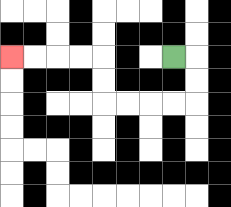{'start': '[7, 2]', 'end': '[0, 2]', 'path_directions': 'R,D,D,L,L,L,L,U,U,L,L,L,L', 'path_coordinates': '[[7, 2], [8, 2], [8, 3], [8, 4], [7, 4], [6, 4], [5, 4], [4, 4], [4, 3], [4, 2], [3, 2], [2, 2], [1, 2], [0, 2]]'}